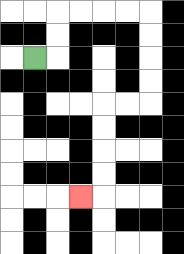{'start': '[1, 2]', 'end': '[3, 8]', 'path_directions': 'R,U,U,R,R,R,R,D,D,D,D,L,L,D,D,D,D,L', 'path_coordinates': '[[1, 2], [2, 2], [2, 1], [2, 0], [3, 0], [4, 0], [5, 0], [6, 0], [6, 1], [6, 2], [6, 3], [6, 4], [5, 4], [4, 4], [4, 5], [4, 6], [4, 7], [4, 8], [3, 8]]'}